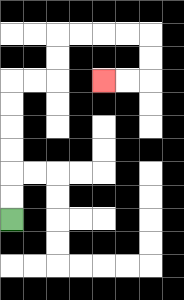{'start': '[0, 9]', 'end': '[4, 3]', 'path_directions': 'U,U,U,U,U,U,R,R,U,U,R,R,R,R,D,D,L,L', 'path_coordinates': '[[0, 9], [0, 8], [0, 7], [0, 6], [0, 5], [0, 4], [0, 3], [1, 3], [2, 3], [2, 2], [2, 1], [3, 1], [4, 1], [5, 1], [6, 1], [6, 2], [6, 3], [5, 3], [4, 3]]'}